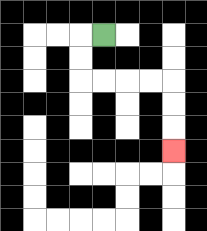{'start': '[4, 1]', 'end': '[7, 6]', 'path_directions': 'L,D,D,R,R,R,R,D,D,D', 'path_coordinates': '[[4, 1], [3, 1], [3, 2], [3, 3], [4, 3], [5, 3], [6, 3], [7, 3], [7, 4], [7, 5], [7, 6]]'}